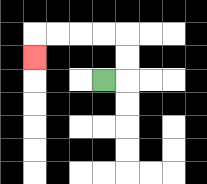{'start': '[4, 3]', 'end': '[1, 2]', 'path_directions': 'R,U,U,L,L,L,L,D', 'path_coordinates': '[[4, 3], [5, 3], [5, 2], [5, 1], [4, 1], [3, 1], [2, 1], [1, 1], [1, 2]]'}